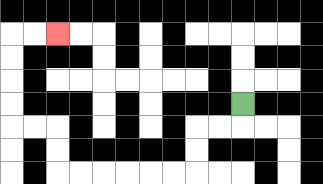{'start': '[10, 4]', 'end': '[2, 1]', 'path_directions': 'D,L,L,D,D,L,L,L,L,L,L,U,U,L,L,U,U,U,U,R,R', 'path_coordinates': '[[10, 4], [10, 5], [9, 5], [8, 5], [8, 6], [8, 7], [7, 7], [6, 7], [5, 7], [4, 7], [3, 7], [2, 7], [2, 6], [2, 5], [1, 5], [0, 5], [0, 4], [0, 3], [0, 2], [0, 1], [1, 1], [2, 1]]'}